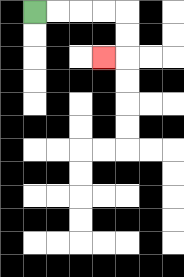{'start': '[1, 0]', 'end': '[4, 2]', 'path_directions': 'R,R,R,R,D,D,L', 'path_coordinates': '[[1, 0], [2, 0], [3, 0], [4, 0], [5, 0], [5, 1], [5, 2], [4, 2]]'}